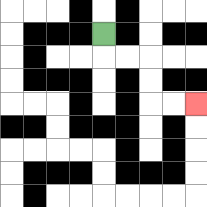{'start': '[4, 1]', 'end': '[8, 4]', 'path_directions': 'D,R,R,D,D,R,R', 'path_coordinates': '[[4, 1], [4, 2], [5, 2], [6, 2], [6, 3], [6, 4], [7, 4], [8, 4]]'}